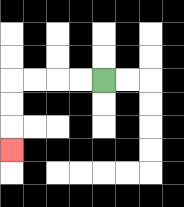{'start': '[4, 3]', 'end': '[0, 6]', 'path_directions': 'L,L,L,L,D,D,D', 'path_coordinates': '[[4, 3], [3, 3], [2, 3], [1, 3], [0, 3], [0, 4], [0, 5], [0, 6]]'}